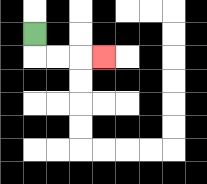{'start': '[1, 1]', 'end': '[4, 2]', 'path_directions': 'D,R,R,R', 'path_coordinates': '[[1, 1], [1, 2], [2, 2], [3, 2], [4, 2]]'}